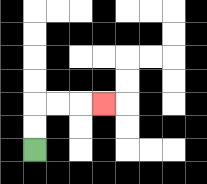{'start': '[1, 6]', 'end': '[4, 4]', 'path_directions': 'U,U,R,R,R', 'path_coordinates': '[[1, 6], [1, 5], [1, 4], [2, 4], [3, 4], [4, 4]]'}